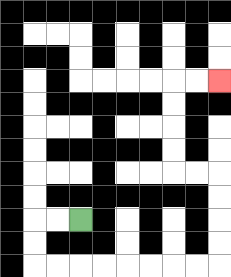{'start': '[3, 9]', 'end': '[9, 3]', 'path_directions': 'L,L,D,D,R,R,R,R,R,R,R,R,U,U,U,U,L,L,U,U,U,U,R,R', 'path_coordinates': '[[3, 9], [2, 9], [1, 9], [1, 10], [1, 11], [2, 11], [3, 11], [4, 11], [5, 11], [6, 11], [7, 11], [8, 11], [9, 11], [9, 10], [9, 9], [9, 8], [9, 7], [8, 7], [7, 7], [7, 6], [7, 5], [7, 4], [7, 3], [8, 3], [9, 3]]'}